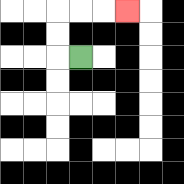{'start': '[3, 2]', 'end': '[5, 0]', 'path_directions': 'L,U,U,R,R,R', 'path_coordinates': '[[3, 2], [2, 2], [2, 1], [2, 0], [3, 0], [4, 0], [5, 0]]'}